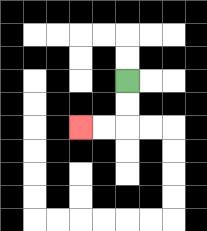{'start': '[5, 3]', 'end': '[3, 5]', 'path_directions': 'D,D,L,L', 'path_coordinates': '[[5, 3], [5, 4], [5, 5], [4, 5], [3, 5]]'}